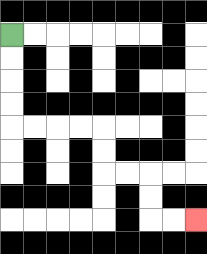{'start': '[0, 1]', 'end': '[8, 9]', 'path_directions': 'D,D,D,D,R,R,R,R,D,D,R,R,D,D,R,R', 'path_coordinates': '[[0, 1], [0, 2], [0, 3], [0, 4], [0, 5], [1, 5], [2, 5], [3, 5], [4, 5], [4, 6], [4, 7], [5, 7], [6, 7], [6, 8], [6, 9], [7, 9], [8, 9]]'}